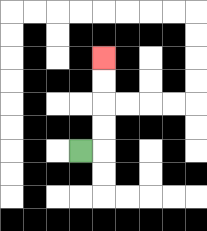{'start': '[3, 6]', 'end': '[4, 2]', 'path_directions': 'R,U,U,U,U', 'path_coordinates': '[[3, 6], [4, 6], [4, 5], [4, 4], [4, 3], [4, 2]]'}